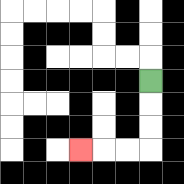{'start': '[6, 3]', 'end': '[3, 6]', 'path_directions': 'D,D,D,L,L,L', 'path_coordinates': '[[6, 3], [6, 4], [6, 5], [6, 6], [5, 6], [4, 6], [3, 6]]'}